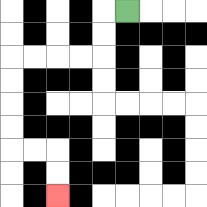{'start': '[5, 0]', 'end': '[2, 8]', 'path_directions': 'L,D,D,L,L,L,L,D,D,D,D,R,R,D,D', 'path_coordinates': '[[5, 0], [4, 0], [4, 1], [4, 2], [3, 2], [2, 2], [1, 2], [0, 2], [0, 3], [0, 4], [0, 5], [0, 6], [1, 6], [2, 6], [2, 7], [2, 8]]'}